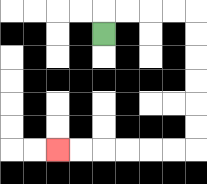{'start': '[4, 1]', 'end': '[2, 6]', 'path_directions': 'U,R,R,R,R,D,D,D,D,D,D,L,L,L,L,L,L', 'path_coordinates': '[[4, 1], [4, 0], [5, 0], [6, 0], [7, 0], [8, 0], [8, 1], [8, 2], [8, 3], [8, 4], [8, 5], [8, 6], [7, 6], [6, 6], [5, 6], [4, 6], [3, 6], [2, 6]]'}